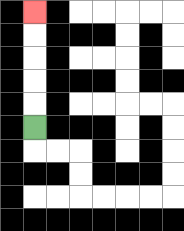{'start': '[1, 5]', 'end': '[1, 0]', 'path_directions': 'U,U,U,U,U', 'path_coordinates': '[[1, 5], [1, 4], [1, 3], [1, 2], [1, 1], [1, 0]]'}